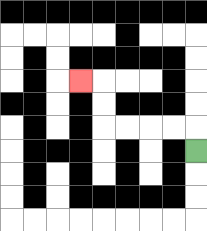{'start': '[8, 6]', 'end': '[3, 3]', 'path_directions': 'U,L,L,L,L,U,U,L', 'path_coordinates': '[[8, 6], [8, 5], [7, 5], [6, 5], [5, 5], [4, 5], [4, 4], [4, 3], [3, 3]]'}